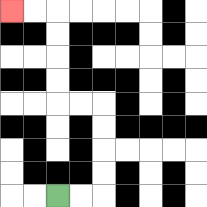{'start': '[2, 8]', 'end': '[0, 0]', 'path_directions': 'R,R,U,U,U,U,L,L,U,U,U,U,L,L', 'path_coordinates': '[[2, 8], [3, 8], [4, 8], [4, 7], [4, 6], [4, 5], [4, 4], [3, 4], [2, 4], [2, 3], [2, 2], [2, 1], [2, 0], [1, 0], [0, 0]]'}